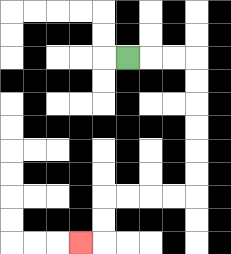{'start': '[5, 2]', 'end': '[3, 10]', 'path_directions': 'R,R,R,D,D,D,D,D,D,L,L,L,L,D,D,L', 'path_coordinates': '[[5, 2], [6, 2], [7, 2], [8, 2], [8, 3], [8, 4], [8, 5], [8, 6], [8, 7], [8, 8], [7, 8], [6, 8], [5, 8], [4, 8], [4, 9], [4, 10], [3, 10]]'}